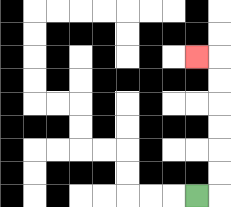{'start': '[8, 8]', 'end': '[8, 2]', 'path_directions': 'R,U,U,U,U,U,U,L', 'path_coordinates': '[[8, 8], [9, 8], [9, 7], [9, 6], [9, 5], [9, 4], [9, 3], [9, 2], [8, 2]]'}